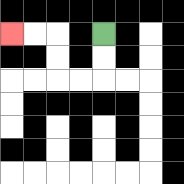{'start': '[4, 1]', 'end': '[0, 1]', 'path_directions': 'D,D,L,L,U,U,L,L', 'path_coordinates': '[[4, 1], [4, 2], [4, 3], [3, 3], [2, 3], [2, 2], [2, 1], [1, 1], [0, 1]]'}